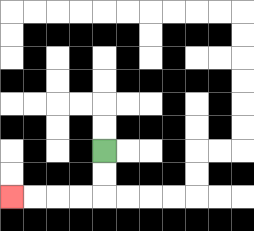{'start': '[4, 6]', 'end': '[0, 8]', 'path_directions': 'D,D,L,L,L,L', 'path_coordinates': '[[4, 6], [4, 7], [4, 8], [3, 8], [2, 8], [1, 8], [0, 8]]'}